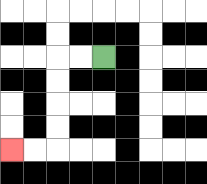{'start': '[4, 2]', 'end': '[0, 6]', 'path_directions': 'L,L,D,D,D,D,L,L', 'path_coordinates': '[[4, 2], [3, 2], [2, 2], [2, 3], [2, 4], [2, 5], [2, 6], [1, 6], [0, 6]]'}